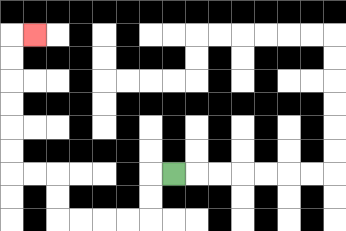{'start': '[7, 7]', 'end': '[1, 1]', 'path_directions': 'L,D,D,L,L,L,L,U,U,L,L,U,U,U,U,U,U,R', 'path_coordinates': '[[7, 7], [6, 7], [6, 8], [6, 9], [5, 9], [4, 9], [3, 9], [2, 9], [2, 8], [2, 7], [1, 7], [0, 7], [0, 6], [0, 5], [0, 4], [0, 3], [0, 2], [0, 1], [1, 1]]'}